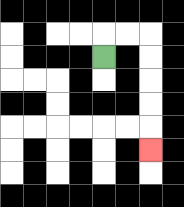{'start': '[4, 2]', 'end': '[6, 6]', 'path_directions': 'U,R,R,D,D,D,D,D', 'path_coordinates': '[[4, 2], [4, 1], [5, 1], [6, 1], [6, 2], [6, 3], [6, 4], [6, 5], [6, 6]]'}